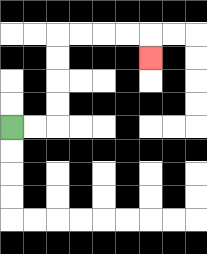{'start': '[0, 5]', 'end': '[6, 2]', 'path_directions': 'R,R,U,U,U,U,R,R,R,R,D', 'path_coordinates': '[[0, 5], [1, 5], [2, 5], [2, 4], [2, 3], [2, 2], [2, 1], [3, 1], [4, 1], [5, 1], [6, 1], [6, 2]]'}